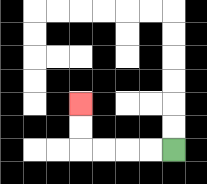{'start': '[7, 6]', 'end': '[3, 4]', 'path_directions': 'L,L,L,L,U,U', 'path_coordinates': '[[7, 6], [6, 6], [5, 6], [4, 6], [3, 6], [3, 5], [3, 4]]'}